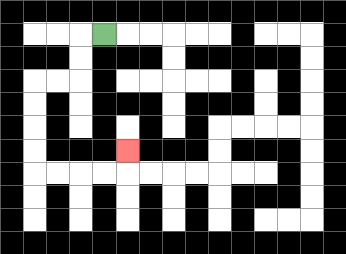{'start': '[4, 1]', 'end': '[5, 6]', 'path_directions': 'L,D,D,L,L,D,D,D,D,R,R,R,R,U', 'path_coordinates': '[[4, 1], [3, 1], [3, 2], [3, 3], [2, 3], [1, 3], [1, 4], [1, 5], [1, 6], [1, 7], [2, 7], [3, 7], [4, 7], [5, 7], [5, 6]]'}